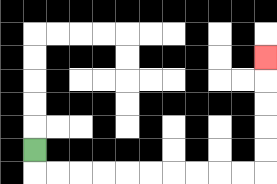{'start': '[1, 6]', 'end': '[11, 2]', 'path_directions': 'D,R,R,R,R,R,R,R,R,R,R,U,U,U,U,U', 'path_coordinates': '[[1, 6], [1, 7], [2, 7], [3, 7], [4, 7], [5, 7], [6, 7], [7, 7], [8, 7], [9, 7], [10, 7], [11, 7], [11, 6], [11, 5], [11, 4], [11, 3], [11, 2]]'}